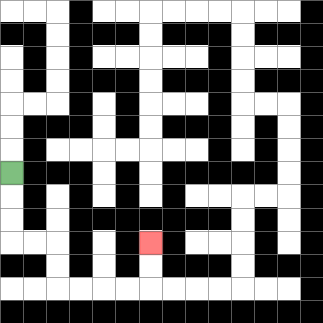{'start': '[0, 7]', 'end': '[6, 10]', 'path_directions': 'D,D,D,R,R,D,D,R,R,R,R,U,U', 'path_coordinates': '[[0, 7], [0, 8], [0, 9], [0, 10], [1, 10], [2, 10], [2, 11], [2, 12], [3, 12], [4, 12], [5, 12], [6, 12], [6, 11], [6, 10]]'}